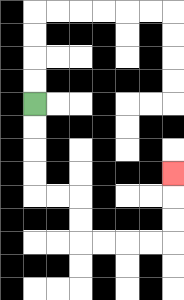{'start': '[1, 4]', 'end': '[7, 7]', 'path_directions': 'D,D,D,D,R,R,D,D,R,R,R,R,U,U,U', 'path_coordinates': '[[1, 4], [1, 5], [1, 6], [1, 7], [1, 8], [2, 8], [3, 8], [3, 9], [3, 10], [4, 10], [5, 10], [6, 10], [7, 10], [7, 9], [7, 8], [7, 7]]'}